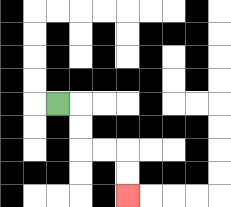{'start': '[2, 4]', 'end': '[5, 8]', 'path_directions': 'R,D,D,R,R,D,D', 'path_coordinates': '[[2, 4], [3, 4], [3, 5], [3, 6], [4, 6], [5, 6], [5, 7], [5, 8]]'}